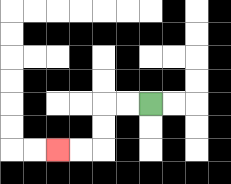{'start': '[6, 4]', 'end': '[2, 6]', 'path_directions': 'L,L,D,D,L,L', 'path_coordinates': '[[6, 4], [5, 4], [4, 4], [4, 5], [4, 6], [3, 6], [2, 6]]'}